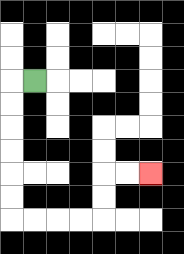{'start': '[1, 3]', 'end': '[6, 7]', 'path_directions': 'L,D,D,D,D,D,D,R,R,R,R,U,U,R,R', 'path_coordinates': '[[1, 3], [0, 3], [0, 4], [0, 5], [0, 6], [0, 7], [0, 8], [0, 9], [1, 9], [2, 9], [3, 9], [4, 9], [4, 8], [4, 7], [5, 7], [6, 7]]'}